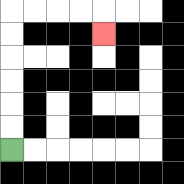{'start': '[0, 6]', 'end': '[4, 1]', 'path_directions': 'U,U,U,U,U,U,R,R,R,R,D', 'path_coordinates': '[[0, 6], [0, 5], [0, 4], [0, 3], [0, 2], [0, 1], [0, 0], [1, 0], [2, 0], [3, 0], [4, 0], [4, 1]]'}